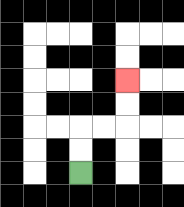{'start': '[3, 7]', 'end': '[5, 3]', 'path_directions': 'U,U,R,R,U,U', 'path_coordinates': '[[3, 7], [3, 6], [3, 5], [4, 5], [5, 5], [5, 4], [5, 3]]'}